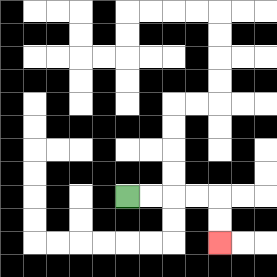{'start': '[5, 8]', 'end': '[9, 10]', 'path_directions': 'R,R,R,R,D,D', 'path_coordinates': '[[5, 8], [6, 8], [7, 8], [8, 8], [9, 8], [9, 9], [9, 10]]'}